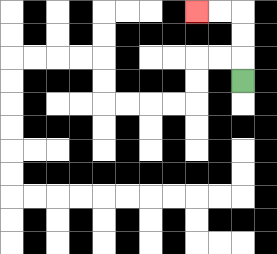{'start': '[10, 3]', 'end': '[8, 0]', 'path_directions': 'U,U,U,L,L', 'path_coordinates': '[[10, 3], [10, 2], [10, 1], [10, 0], [9, 0], [8, 0]]'}